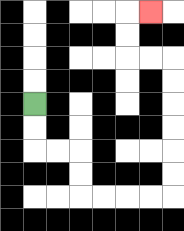{'start': '[1, 4]', 'end': '[6, 0]', 'path_directions': 'D,D,R,R,D,D,R,R,R,R,U,U,U,U,U,U,L,L,U,U,R', 'path_coordinates': '[[1, 4], [1, 5], [1, 6], [2, 6], [3, 6], [3, 7], [3, 8], [4, 8], [5, 8], [6, 8], [7, 8], [7, 7], [7, 6], [7, 5], [7, 4], [7, 3], [7, 2], [6, 2], [5, 2], [5, 1], [5, 0], [6, 0]]'}